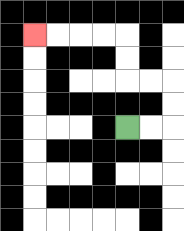{'start': '[5, 5]', 'end': '[1, 1]', 'path_directions': 'R,R,U,U,L,L,U,U,L,L,L,L', 'path_coordinates': '[[5, 5], [6, 5], [7, 5], [7, 4], [7, 3], [6, 3], [5, 3], [5, 2], [5, 1], [4, 1], [3, 1], [2, 1], [1, 1]]'}